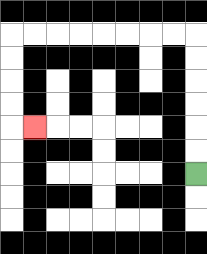{'start': '[8, 7]', 'end': '[1, 5]', 'path_directions': 'U,U,U,U,U,U,L,L,L,L,L,L,L,L,D,D,D,D,R', 'path_coordinates': '[[8, 7], [8, 6], [8, 5], [8, 4], [8, 3], [8, 2], [8, 1], [7, 1], [6, 1], [5, 1], [4, 1], [3, 1], [2, 1], [1, 1], [0, 1], [0, 2], [0, 3], [0, 4], [0, 5], [1, 5]]'}